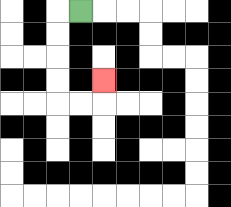{'start': '[3, 0]', 'end': '[4, 3]', 'path_directions': 'L,D,D,D,D,R,R,U', 'path_coordinates': '[[3, 0], [2, 0], [2, 1], [2, 2], [2, 3], [2, 4], [3, 4], [4, 4], [4, 3]]'}